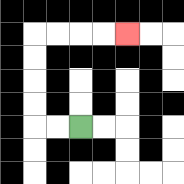{'start': '[3, 5]', 'end': '[5, 1]', 'path_directions': 'L,L,U,U,U,U,R,R,R,R', 'path_coordinates': '[[3, 5], [2, 5], [1, 5], [1, 4], [1, 3], [1, 2], [1, 1], [2, 1], [3, 1], [4, 1], [5, 1]]'}